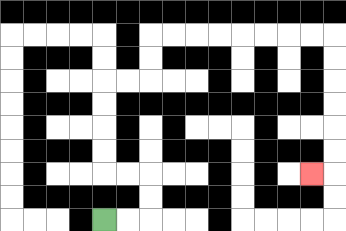{'start': '[4, 9]', 'end': '[13, 7]', 'path_directions': 'R,R,U,U,L,L,U,U,U,U,R,R,U,U,R,R,R,R,R,R,R,R,D,D,D,D,D,D,L', 'path_coordinates': '[[4, 9], [5, 9], [6, 9], [6, 8], [6, 7], [5, 7], [4, 7], [4, 6], [4, 5], [4, 4], [4, 3], [5, 3], [6, 3], [6, 2], [6, 1], [7, 1], [8, 1], [9, 1], [10, 1], [11, 1], [12, 1], [13, 1], [14, 1], [14, 2], [14, 3], [14, 4], [14, 5], [14, 6], [14, 7], [13, 7]]'}